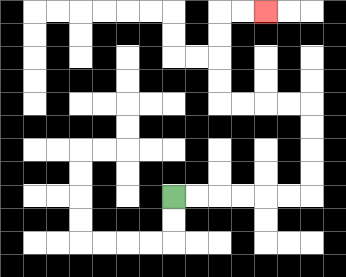{'start': '[7, 8]', 'end': '[11, 0]', 'path_directions': 'R,R,R,R,R,R,U,U,U,U,L,L,L,L,U,U,U,U,R,R', 'path_coordinates': '[[7, 8], [8, 8], [9, 8], [10, 8], [11, 8], [12, 8], [13, 8], [13, 7], [13, 6], [13, 5], [13, 4], [12, 4], [11, 4], [10, 4], [9, 4], [9, 3], [9, 2], [9, 1], [9, 0], [10, 0], [11, 0]]'}